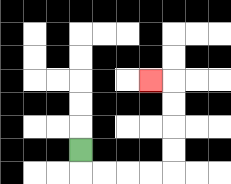{'start': '[3, 6]', 'end': '[6, 3]', 'path_directions': 'D,R,R,R,R,U,U,U,U,L', 'path_coordinates': '[[3, 6], [3, 7], [4, 7], [5, 7], [6, 7], [7, 7], [7, 6], [7, 5], [7, 4], [7, 3], [6, 3]]'}